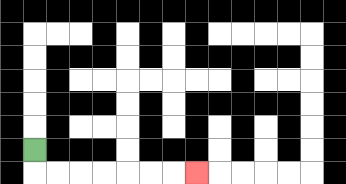{'start': '[1, 6]', 'end': '[8, 7]', 'path_directions': 'D,R,R,R,R,R,R,R', 'path_coordinates': '[[1, 6], [1, 7], [2, 7], [3, 7], [4, 7], [5, 7], [6, 7], [7, 7], [8, 7]]'}